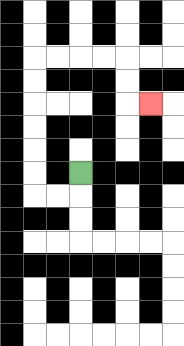{'start': '[3, 7]', 'end': '[6, 4]', 'path_directions': 'D,L,L,U,U,U,U,U,U,R,R,R,R,D,D,R', 'path_coordinates': '[[3, 7], [3, 8], [2, 8], [1, 8], [1, 7], [1, 6], [1, 5], [1, 4], [1, 3], [1, 2], [2, 2], [3, 2], [4, 2], [5, 2], [5, 3], [5, 4], [6, 4]]'}